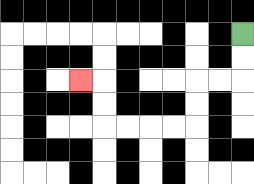{'start': '[10, 1]', 'end': '[3, 3]', 'path_directions': 'D,D,L,L,D,D,L,L,L,L,U,U,L', 'path_coordinates': '[[10, 1], [10, 2], [10, 3], [9, 3], [8, 3], [8, 4], [8, 5], [7, 5], [6, 5], [5, 5], [4, 5], [4, 4], [4, 3], [3, 3]]'}